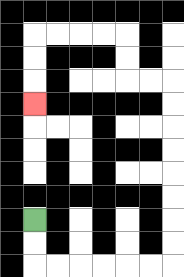{'start': '[1, 9]', 'end': '[1, 4]', 'path_directions': 'D,D,R,R,R,R,R,R,U,U,U,U,U,U,U,U,L,L,U,U,L,L,L,L,D,D,D', 'path_coordinates': '[[1, 9], [1, 10], [1, 11], [2, 11], [3, 11], [4, 11], [5, 11], [6, 11], [7, 11], [7, 10], [7, 9], [7, 8], [7, 7], [7, 6], [7, 5], [7, 4], [7, 3], [6, 3], [5, 3], [5, 2], [5, 1], [4, 1], [3, 1], [2, 1], [1, 1], [1, 2], [1, 3], [1, 4]]'}